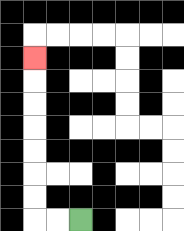{'start': '[3, 9]', 'end': '[1, 2]', 'path_directions': 'L,L,U,U,U,U,U,U,U', 'path_coordinates': '[[3, 9], [2, 9], [1, 9], [1, 8], [1, 7], [1, 6], [1, 5], [1, 4], [1, 3], [1, 2]]'}